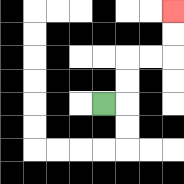{'start': '[4, 4]', 'end': '[7, 0]', 'path_directions': 'R,U,U,R,R,U,U', 'path_coordinates': '[[4, 4], [5, 4], [5, 3], [5, 2], [6, 2], [7, 2], [7, 1], [7, 0]]'}